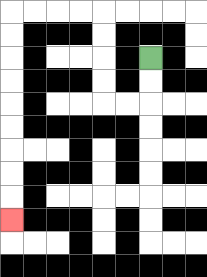{'start': '[6, 2]', 'end': '[0, 9]', 'path_directions': 'D,D,L,L,U,U,U,U,L,L,L,L,D,D,D,D,D,D,D,D,D', 'path_coordinates': '[[6, 2], [6, 3], [6, 4], [5, 4], [4, 4], [4, 3], [4, 2], [4, 1], [4, 0], [3, 0], [2, 0], [1, 0], [0, 0], [0, 1], [0, 2], [0, 3], [0, 4], [0, 5], [0, 6], [0, 7], [0, 8], [0, 9]]'}